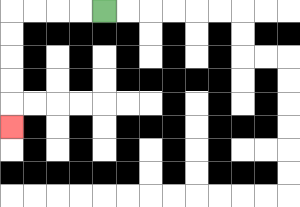{'start': '[4, 0]', 'end': '[0, 5]', 'path_directions': 'L,L,L,L,D,D,D,D,D', 'path_coordinates': '[[4, 0], [3, 0], [2, 0], [1, 0], [0, 0], [0, 1], [0, 2], [0, 3], [0, 4], [0, 5]]'}